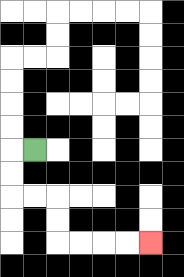{'start': '[1, 6]', 'end': '[6, 10]', 'path_directions': 'L,D,D,R,R,D,D,R,R,R,R', 'path_coordinates': '[[1, 6], [0, 6], [0, 7], [0, 8], [1, 8], [2, 8], [2, 9], [2, 10], [3, 10], [4, 10], [5, 10], [6, 10]]'}